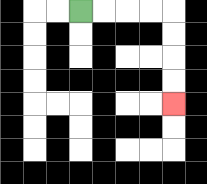{'start': '[3, 0]', 'end': '[7, 4]', 'path_directions': 'R,R,R,R,D,D,D,D', 'path_coordinates': '[[3, 0], [4, 0], [5, 0], [6, 0], [7, 0], [7, 1], [7, 2], [7, 3], [7, 4]]'}